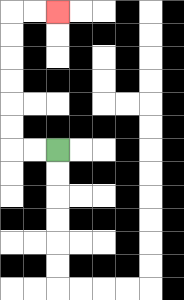{'start': '[2, 6]', 'end': '[2, 0]', 'path_directions': 'L,L,U,U,U,U,U,U,R,R', 'path_coordinates': '[[2, 6], [1, 6], [0, 6], [0, 5], [0, 4], [0, 3], [0, 2], [0, 1], [0, 0], [1, 0], [2, 0]]'}